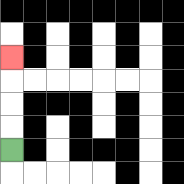{'start': '[0, 6]', 'end': '[0, 2]', 'path_directions': 'U,U,U,U', 'path_coordinates': '[[0, 6], [0, 5], [0, 4], [0, 3], [0, 2]]'}